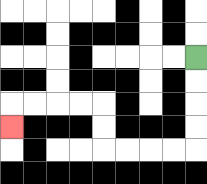{'start': '[8, 2]', 'end': '[0, 5]', 'path_directions': 'D,D,D,D,L,L,L,L,U,U,L,L,L,L,D', 'path_coordinates': '[[8, 2], [8, 3], [8, 4], [8, 5], [8, 6], [7, 6], [6, 6], [5, 6], [4, 6], [4, 5], [4, 4], [3, 4], [2, 4], [1, 4], [0, 4], [0, 5]]'}